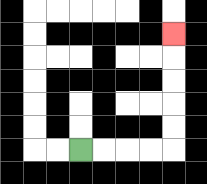{'start': '[3, 6]', 'end': '[7, 1]', 'path_directions': 'R,R,R,R,U,U,U,U,U', 'path_coordinates': '[[3, 6], [4, 6], [5, 6], [6, 6], [7, 6], [7, 5], [7, 4], [7, 3], [7, 2], [7, 1]]'}